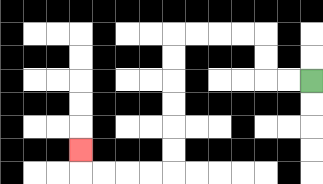{'start': '[13, 3]', 'end': '[3, 6]', 'path_directions': 'L,L,U,U,L,L,L,L,D,D,D,D,D,D,L,L,L,L,U', 'path_coordinates': '[[13, 3], [12, 3], [11, 3], [11, 2], [11, 1], [10, 1], [9, 1], [8, 1], [7, 1], [7, 2], [7, 3], [7, 4], [7, 5], [7, 6], [7, 7], [6, 7], [5, 7], [4, 7], [3, 7], [3, 6]]'}